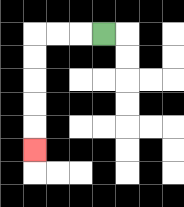{'start': '[4, 1]', 'end': '[1, 6]', 'path_directions': 'L,L,L,D,D,D,D,D', 'path_coordinates': '[[4, 1], [3, 1], [2, 1], [1, 1], [1, 2], [1, 3], [1, 4], [1, 5], [1, 6]]'}